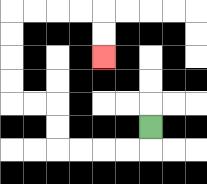{'start': '[6, 5]', 'end': '[4, 2]', 'path_directions': 'D,L,L,L,L,U,U,L,L,U,U,U,U,R,R,R,R,D,D', 'path_coordinates': '[[6, 5], [6, 6], [5, 6], [4, 6], [3, 6], [2, 6], [2, 5], [2, 4], [1, 4], [0, 4], [0, 3], [0, 2], [0, 1], [0, 0], [1, 0], [2, 0], [3, 0], [4, 0], [4, 1], [4, 2]]'}